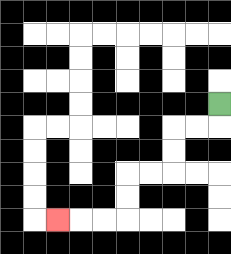{'start': '[9, 4]', 'end': '[2, 9]', 'path_directions': 'D,L,L,D,D,L,L,D,D,L,L,L', 'path_coordinates': '[[9, 4], [9, 5], [8, 5], [7, 5], [7, 6], [7, 7], [6, 7], [5, 7], [5, 8], [5, 9], [4, 9], [3, 9], [2, 9]]'}